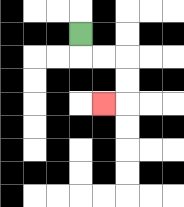{'start': '[3, 1]', 'end': '[4, 4]', 'path_directions': 'D,R,R,D,D,L', 'path_coordinates': '[[3, 1], [3, 2], [4, 2], [5, 2], [5, 3], [5, 4], [4, 4]]'}